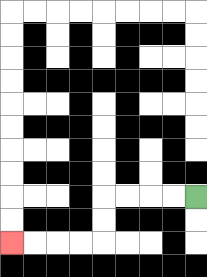{'start': '[8, 8]', 'end': '[0, 10]', 'path_directions': 'L,L,L,L,D,D,L,L,L,L', 'path_coordinates': '[[8, 8], [7, 8], [6, 8], [5, 8], [4, 8], [4, 9], [4, 10], [3, 10], [2, 10], [1, 10], [0, 10]]'}